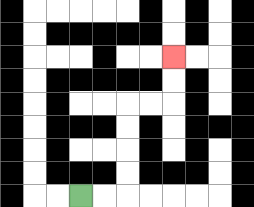{'start': '[3, 8]', 'end': '[7, 2]', 'path_directions': 'R,R,U,U,U,U,R,R,U,U', 'path_coordinates': '[[3, 8], [4, 8], [5, 8], [5, 7], [5, 6], [5, 5], [5, 4], [6, 4], [7, 4], [7, 3], [7, 2]]'}